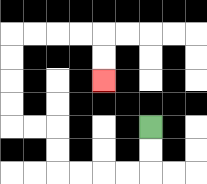{'start': '[6, 5]', 'end': '[4, 3]', 'path_directions': 'D,D,L,L,L,L,U,U,L,L,U,U,U,U,R,R,R,R,D,D', 'path_coordinates': '[[6, 5], [6, 6], [6, 7], [5, 7], [4, 7], [3, 7], [2, 7], [2, 6], [2, 5], [1, 5], [0, 5], [0, 4], [0, 3], [0, 2], [0, 1], [1, 1], [2, 1], [3, 1], [4, 1], [4, 2], [4, 3]]'}